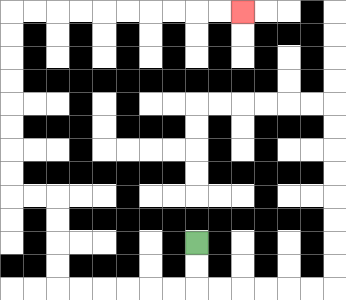{'start': '[8, 10]', 'end': '[10, 0]', 'path_directions': 'D,D,L,L,L,L,L,L,U,U,U,U,L,L,U,U,U,U,U,U,U,U,R,R,R,R,R,R,R,R,R,R', 'path_coordinates': '[[8, 10], [8, 11], [8, 12], [7, 12], [6, 12], [5, 12], [4, 12], [3, 12], [2, 12], [2, 11], [2, 10], [2, 9], [2, 8], [1, 8], [0, 8], [0, 7], [0, 6], [0, 5], [0, 4], [0, 3], [0, 2], [0, 1], [0, 0], [1, 0], [2, 0], [3, 0], [4, 0], [5, 0], [6, 0], [7, 0], [8, 0], [9, 0], [10, 0]]'}